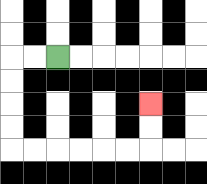{'start': '[2, 2]', 'end': '[6, 4]', 'path_directions': 'L,L,D,D,D,D,R,R,R,R,R,R,U,U', 'path_coordinates': '[[2, 2], [1, 2], [0, 2], [0, 3], [0, 4], [0, 5], [0, 6], [1, 6], [2, 6], [3, 6], [4, 6], [5, 6], [6, 6], [6, 5], [6, 4]]'}